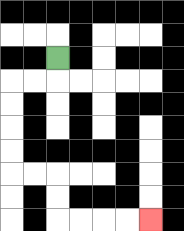{'start': '[2, 2]', 'end': '[6, 9]', 'path_directions': 'D,L,L,D,D,D,D,R,R,D,D,R,R,R,R', 'path_coordinates': '[[2, 2], [2, 3], [1, 3], [0, 3], [0, 4], [0, 5], [0, 6], [0, 7], [1, 7], [2, 7], [2, 8], [2, 9], [3, 9], [4, 9], [5, 9], [6, 9]]'}